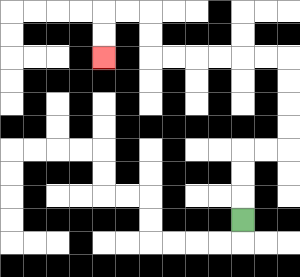{'start': '[10, 9]', 'end': '[4, 2]', 'path_directions': 'U,U,U,R,R,U,U,U,U,L,L,L,L,L,L,U,U,L,L,D,D', 'path_coordinates': '[[10, 9], [10, 8], [10, 7], [10, 6], [11, 6], [12, 6], [12, 5], [12, 4], [12, 3], [12, 2], [11, 2], [10, 2], [9, 2], [8, 2], [7, 2], [6, 2], [6, 1], [6, 0], [5, 0], [4, 0], [4, 1], [4, 2]]'}